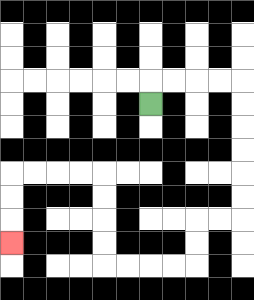{'start': '[6, 4]', 'end': '[0, 10]', 'path_directions': 'U,R,R,R,R,D,D,D,D,D,D,L,L,D,D,L,L,L,L,U,U,U,U,L,L,L,L,D,D,D', 'path_coordinates': '[[6, 4], [6, 3], [7, 3], [8, 3], [9, 3], [10, 3], [10, 4], [10, 5], [10, 6], [10, 7], [10, 8], [10, 9], [9, 9], [8, 9], [8, 10], [8, 11], [7, 11], [6, 11], [5, 11], [4, 11], [4, 10], [4, 9], [4, 8], [4, 7], [3, 7], [2, 7], [1, 7], [0, 7], [0, 8], [0, 9], [0, 10]]'}